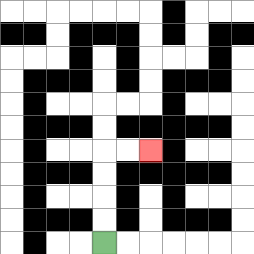{'start': '[4, 10]', 'end': '[6, 6]', 'path_directions': 'U,U,U,U,R,R', 'path_coordinates': '[[4, 10], [4, 9], [4, 8], [4, 7], [4, 6], [5, 6], [6, 6]]'}